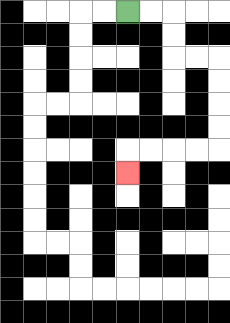{'start': '[5, 0]', 'end': '[5, 7]', 'path_directions': 'R,R,D,D,R,R,D,D,D,D,L,L,L,L,D', 'path_coordinates': '[[5, 0], [6, 0], [7, 0], [7, 1], [7, 2], [8, 2], [9, 2], [9, 3], [9, 4], [9, 5], [9, 6], [8, 6], [7, 6], [6, 6], [5, 6], [5, 7]]'}